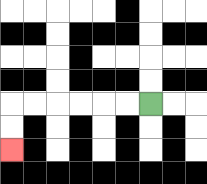{'start': '[6, 4]', 'end': '[0, 6]', 'path_directions': 'L,L,L,L,L,L,D,D', 'path_coordinates': '[[6, 4], [5, 4], [4, 4], [3, 4], [2, 4], [1, 4], [0, 4], [0, 5], [0, 6]]'}